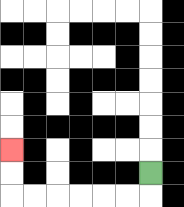{'start': '[6, 7]', 'end': '[0, 6]', 'path_directions': 'D,L,L,L,L,L,L,U,U', 'path_coordinates': '[[6, 7], [6, 8], [5, 8], [4, 8], [3, 8], [2, 8], [1, 8], [0, 8], [0, 7], [0, 6]]'}